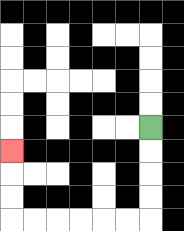{'start': '[6, 5]', 'end': '[0, 6]', 'path_directions': 'D,D,D,D,L,L,L,L,L,L,U,U,U', 'path_coordinates': '[[6, 5], [6, 6], [6, 7], [6, 8], [6, 9], [5, 9], [4, 9], [3, 9], [2, 9], [1, 9], [0, 9], [0, 8], [0, 7], [0, 6]]'}